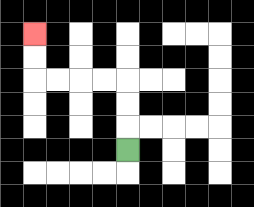{'start': '[5, 6]', 'end': '[1, 1]', 'path_directions': 'U,U,U,L,L,L,L,U,U', 'path_coordinates': '[[5, 6], [5, 5], [5, 4], [5, 3], [4, 3], [3, 3], [2, 3], [1, 3], [1, 2], [1, 1]]'}